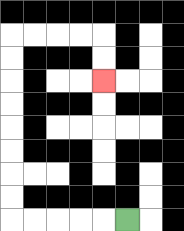{'start': '[5, 9]', 'end': '[4, 3]', 'path_directions': 'L,L,L,L,L,U,U,U,U,U,U,U,U,R,R,R,R,D,D', 'path_coordinates': '[[5, 9], [4, 9], [3, 9], [2, 9], [1, 9], [0, 9], [0, 8], [0, 7], [0, 6], [0, 5], [0, 4], [0, 3], [0, 2], [0, 1], [1, 1], [2, 1], [3, 1], [4, 1], [4, 2], [4, 3]]'}